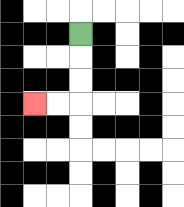{'start': '[3, 1]', 'end': '[1, 4]', 'path_directions': 'D,D,D,L,L', 'path_coordinates': '[[3, 1], [3, 2], [3, 3], [3, 4], [2, 4], [1, 4]]'}